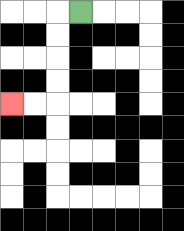{'start': '[3, 0]', 'end': '[0, 4]', 'path_directions': 'L,D,D,D,D,L,L', 'path_coordinates': '[[3, 0], [2, 0], [2, 1], [2, 2], [2, 3], [2, 4], [1, 4], [0, 4]]'}